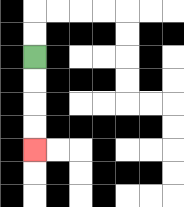{'start': '[1, 2]', 'end': '[1, 6]', 'path_directions': 'D,D,D,D', 'path_coordinates': '[[1, 2], [1, 3], [1, 4], [1, 5], [1, 6]]'}